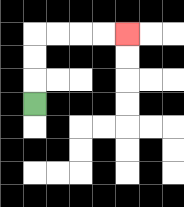{'start': '[1, 4]', 'end': '[5, 1]', 'path_directions': 'U,U,U,R,R,R,R', 'path_coordinates': '[[1, 4], [1, 3], [1, 2], [1, 1], [2, 1], [3, 1], [4, 1], [5, 1]]'}